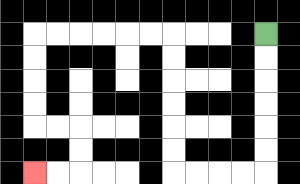{'start': '[11, 1]', 'end': '[1, 7]', 'path_directions': 'D,D,D,D,D,D,L,L,L,L,U,U,U,U,U,U,L,L,L,L,L,L,D,D,D,D,R,R,D,D,L,L', 'path_coordinates': '[[11, 1], [11, 2], [11, 3], [11, 4], [11, 5], [11, 6], [11, 7], [10, 7], [9, 7], [8, 7], [7, 7], [7, 6], [7, 5], [7, 4], [7, 3], [7, 2], [7, 1], [6, 1], [5, 1], [4, 1], [3, 1], [2, 1], [1, 1], [1, 2], [1, 3], [1, 4], [1, 5], [2, 5], [3, 5], [3, 6], [3, 7], [2, 7], [1, 7]]'}